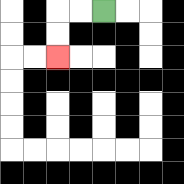{'start': '[4, 0]', 'end': '[2, 2]', 'path_directions': 'L,L,D,D', 'path_coordinates': '[[4, 0], [3, 0], [2, 0], [2, 1], [2, 2]]'}